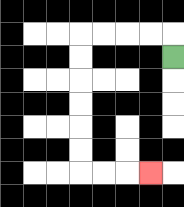{'start': '[7, 2]', 'end': '[6, 7]', 'path_directions': 'U,L,L,L,L,D,D,D,D,D,D,R,R,R', 'path_coordinates': '[[7, 2], [7, 1], [6, 1], [5, 1], [4, 1], [3, 1], [3, 2], [3, 3], [3, 4], [3, 5], [3, 6], [3, 7], [4, 7], [5, 7], [6, 7]]'}